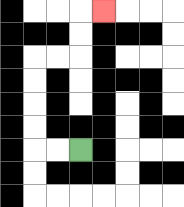{'start': '[3, 6]', 'end': '[4, 0]', 'path_directions': 'L,L,U,U,U,U,R,R,U,U,R', 'path_coordinates': '[[3, 6], [2, 6], [1, 6], [1, 5], [1, 4], [1, 3], [1, 2], [2, 2], [3, 2], [3, 1], [3, 0], [4, 0]]'}